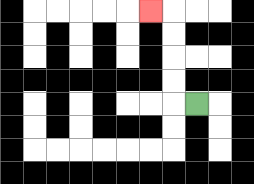{'start': '[8, 4]', 'end': '[6, 0]', 'path_directions': 'L,U,U,U,U,L', 'path_coordinates': '[[8, 4], [7, 4], [7, 3], [7, 2], [7, 1], [7, 0], [6, 0]]'}